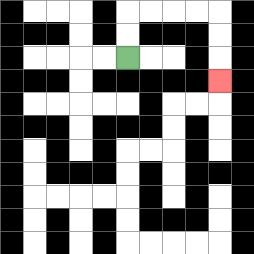{'start': '[5, 2]', 'end': '[9, 3]', 'path_directions': 'U,U,R,R,R,R,D,D,D', 'path_coordinates': '[[5, 2], [5, 1], [5, 0], [6, 0], [7, 0], [8, 0], [9, 0], [9, 1], [9, 2], [9, 3]]'}